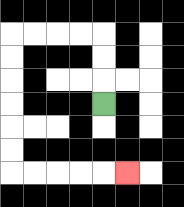{'start': '[4, 4]', 'end': '[5, 7]', 'path_directions': 'U,U,U,L,L,L,L,D,D,D,D,D,D,R,R,R,R,R', 'path_coordinates': '[[4, 4], [4, 3], [4, 2], [4, 1], [3, 1], [2, 1], [1, 1], [0, 1], [0, 2], [0, 3], [0, 4], [0, 5], [0, 6], [0, 7], [1, 7], [2, 7], [3, 7], [4, 7], [5, 7]]'}